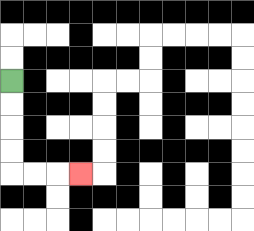{'start': '[0, 3]', 'end': '[3, 7]', 'path_directions': 'D,D,D,D,R,R,R', 'path_coordinates': '[[0, 3], [0, 4], [0, 5], [0, 6], [0, 7], [1, 7], [2, 7], [3, 7]]'}